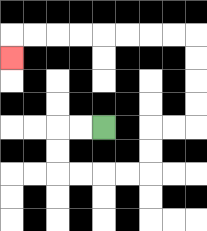{'start': '[4, 5]', 'end': '[0, 2]', 'path_directions': 'L,L,D,D,R,R,R,R,U,U,R,R,U,U,U,U,L,L,L,L,L,L,L,L,D', 'path_coordinates': '[[4, 5], [3, 5], [2, 5], [2, 6], [2, 7], [3, 7], [4, 7], [5, 7], [6, 7], [6, 6], [6, 5], [7, 5], [8, 5], [8, 4], [8, 3], [8, 2], [8, 1], [7, 1], [6, 1], [5, 1], [4, 1], [3, 1], [2, 1], [1, 1], [0, 1], [0, 2]]'}